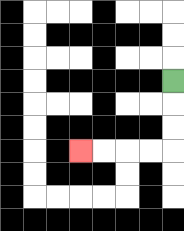{'start': '[7, 3]', 'end': '[3, 6]', 'path_directions': 'D,D,D,L,L,L,L', 'path_coordinates': '[[7, 3], [7, 4], [7, 5], [7, 6], [6, 6], [5, 6], [4, 6], [3, 6]]'}